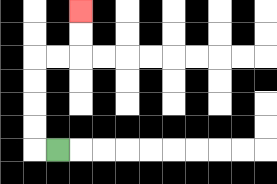{'start': '[2, 6]', 'end': '[3, 0]', 'path_directions': 'L,U,U,U,U,R,R,U,U', 'path_coordinates': '[[2, 6], [1, 6], [1, 5], [1, 4], [1, 3], [1, 2], [2, 2], [3, 2], [3, 1], [3, 0]]'}